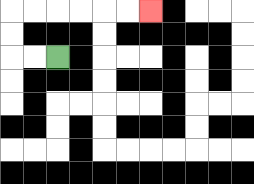{'start': '[2, 2]', 'end': '[6, 0]', 'path_directions': 'L,L,U,U,R,R,R,R,R,R', 'path_coordinates': '[[2, 2], [1, 2], [0, 2], [0, 1], [0, 0], [1, 0], [2, 0], [3, 0], [4, 0], [5, 0], [6, 0]]'}